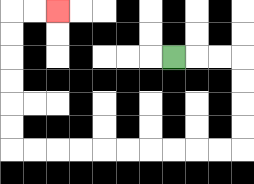{'start': '[7, 2]', 'end': '[2, 0]', 'path_directions': 'R,R,R,D,D,D,D,L,L,L,L,L,L,L,L,L,L,U,U,U,U,U,U,R,R', 'path_coordinates': '[[7, 2], [8, 2], [9, 2], [10, 2], [10, 3], [10, 4], [10, 5], [10, 6], [9, 6], [8, 6], [7, 6], [6, 6], [5, 6], [4, 6], [3, 6], [2, 6], [1, 6], [0, 6], [0, 5], [0, 4], [0, 3], [0, 2], [0, 1], [0, 0], [1, 0], [2, 0]]'}